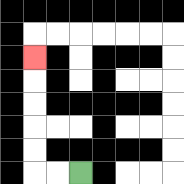{'start': '[3, 7]', 'end': '[1, 2]', 'path_directions': 'L,L,U,U,U,U,U', 'path_coordinates': '[[3, 7], [2, 7], [1, 7], [1, 6], [1, 5], [1, 4], [1, 3], [1, 2]]'}